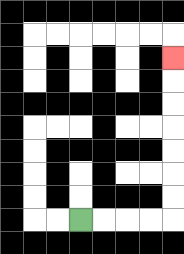{'start': '[3, 9]', 'end': '[7, 2]', 'path_directions': 'R,R,R,R,U,U,U,U,U,U,U', 'path_coordinates': '[[3, 9], [4, 9], [5, 9], [6, 9], [7, 9], [7, 8], [7, 7], [7, 6], [7, 5], [7, 4], [7, 3], [7, 2]]'}